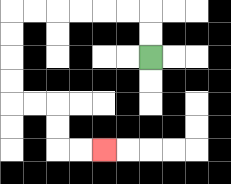{'start': '[6, 2]', 'end': '[4, 6]', 'path_directions': 'U,U,L,L,L,L,L,L,D,D,D,D,R,R,D,D,R,R', 'path_coordinates': '[[6, 2], [6, 1], [6, 0], [5, 0], [4, 0], [3, 0], [2, 0], [1, 0], [0, 0], [0, 1], [0, 2], [0, 3], [0, 4], [1, 4], [2, 4], [2, 5], [2, 6], [3, 6], [4, 6]]'}